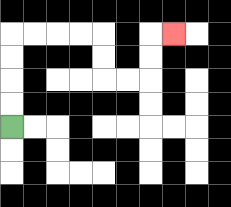{'start': '[0, 5]', 'end': '[7, 1]', 'path_directions': 'U,U,U,U,R,R,R,R,D,D,R,R,U,U,R', 'path_coordinates': '[[0, 5], [0, 4], [0, 3], [0, 2], [0, 1], [1, 1], [2, 1], [3, 1], [4, 1], [4, 2], [4, 3], [5, 3], [6, 3], [6, 2], [6, 1], [7, 1]]'}